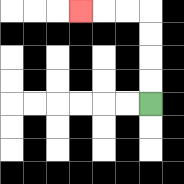{'start': '[6, 4]', 'end': '[3, 0]', 'path_directions': 'U,U,U,U,L,L,L', 'path_coordinates': '[[6, 4], [6, 3], [6, 2], [6, 1], [6, 0], [5, 0], [4, 0], [3, 0]]'}